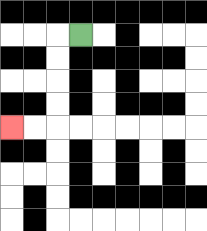{'start': '[3, 1]', 'end': '[0, 5]', 'path_directions': 'L,D,D,D,D,L,L', 'path_coordinates': '[[3, 1], [2, 1], [2, 2], [2, 3], [2, 4], [2, 5], [1, 5], [0, 5]]'}